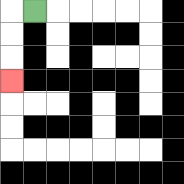{'start': '[1, 0]', 'end': '[0, 3]', 'path_directions': 'L,D,D,D', 'path_coordinates': '[[1, 0], [0, 0], [0, 1], [0, 2], [0, 3]]'}